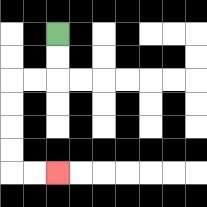{'start': '[2, 1]', 'end': '[2, 7]', 'path_directions': 'D,D,L,L,D,D,D,D,R,R', 'path_coordinates': '[[2, 1], [2, 2], [2, 3], [1, 3], [0, 3], [0, 4], [0, 5], [0, 6], [0, 7], [1, 7], [2, 7]]'}